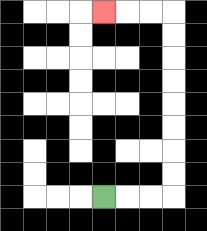{'start': '[4, 8]', 'end': '[4, 0]', 'path_directions': 'R,R,R,U,U,U,U,U,U,U,U,L,L,L', 'path_coordinates': '[[4, 8], [5, 8], [6, 8], [7, 8], [7, 7], [7, 6], [7, 5], [7, 4], [7, 3], [7, 2], [7, 1], [7, 0], [6, 0], [5, 0], [4, 0]]'}